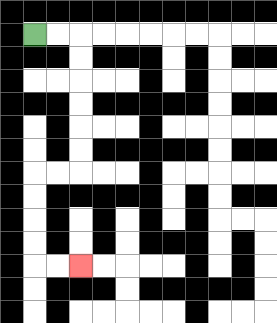{'start': '[1, 1]', 'end': '[3, 11]', 'path_directions': 'R,R,D,D,D,D,D,D,L,L,D,D,D,D,R,R', 'path_coordinates': '[[1, 1], [2, 1], [3, 1], [3, 2], [3, 3], [3, 4], [3, 5], [3, 6], [3, 7], [2, 7], [1, 7], [1, 8], [1, 9], [1, 10], [1, 11], [2, 11], [3, 11]]'}